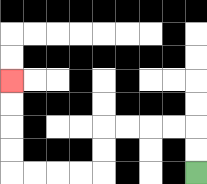{'start': '[8, 7]', 'end': '[0, 3]', 'path_directions': 'U,U,L,L,L,L,D,D,L,L,L,L,U,U,U,U', 'path_coordinates': '[[8, 7], [8, 6], [8, 5], [7, 5], [6, 5], [5, 5], [4, 5], [4, 6], [4, 7], [3, 7], [2, 7], [1, 7], [0, 7], [0, 6], [0, 5], [0, 4], [0, 3]]'}